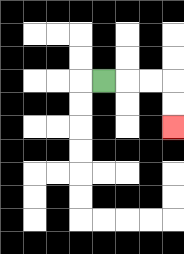{'start': '[4, 3]', 'end': '[7, 5]', 'path_directions': 'R,R,R,D,D', 'path_coordinates': '[[4, 3], [5, 3], [6, 3], [7, 3], [7, 4], [7, 5]]'}